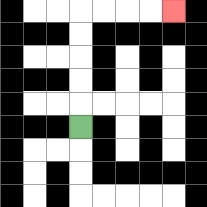{'start': '[3, 5]', 'end': '[7, 0]', 'path_directions': 'U,U,U,U,U,R,R,R,R', 'path_coordinates': '[[3, 5], [3, 4], [3, 3], [3, 2], [3, 1], [3, 0], [4, 0], [5, 0], [6, 0], [7, 0]]'}